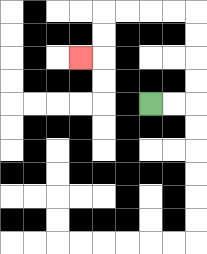{'start': '[6, 4]', 'end': '[3, 2]', 'path_directions': 'R,R,U,U,U,U,L,L,L,L,D,D,L', 'path_coordinates': '[[6, 4], [7, 4], [8, 4], [8, 3], [8, 2], [8, 1], [8, 0], [7, 0], [6, 0], [5, 0], [4, 0], [4, 1], [4, 2], [3, 2]]'}